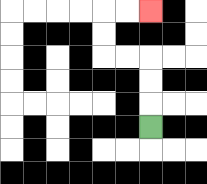{'start': '[6, 5]', 'end': '[6, 0]', 'path_directions': 'U,U,U,L,L,U,U,R,R', 'path_coordinates': '[[6, 5], [6, 4], [6, 3], [6, 2], [5, 2], [4, 2], [4, 1], [4, 0], [5, 0], [6, 0]]'}